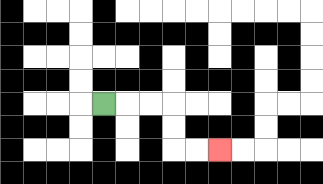{'start': '[4, 4]', 'end': '[9, 6]', 'path_directions': 'R,R,R,D,D,R,R', 'path_coordinates': '[[4, 4], [5, 4], [6, 4], [7, 4], [7, 5], [7, 6], [8, 6], [9, 6]]'}